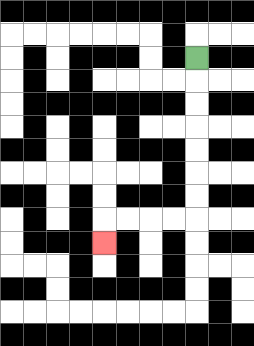{'start': '[8, 2]', 'end': '[4, 10]', 'path_directions': 'D,D,D,D,D,D,D,L,L,L,L,D', 'path_coordinates': '[[8, 2], [8, 3], [8, 4], [8, 5], [8, 6], [8, 7], [8, 8], [8, 9], [7, 9], [6, 9], [5, 9], [4, 9], [4, 10]]'}